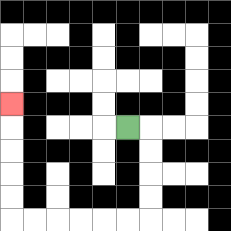{'start': '[5, 5]', 'end': '[0, 4]', 'path_directions': 'R,D,D,D,D,L,L,L,L,L,L,U,U,U,U,U', 'path_coordinates': '[[5, 5], [6, 5], [6, 6], [6, 7], [6, 8], [6, 9], [5, 9], [4, 9], [3, 9], [2, 9], [1, 9], [0, 9], [0, 8], [0, 7], [0, 6], [0, 5], [0, 4]]'}